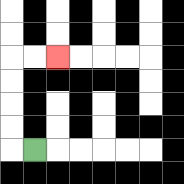{'start': '[1, 6]', 'end': '[2, 2]', 'path_directions': 'L,U,U,U,U,R,R', 'path_coordinates': '[[1, 6], [0, 6], [0, 5], [0, 4], [0, 3], [0, 2], [1, 2], [2, 2]]'}